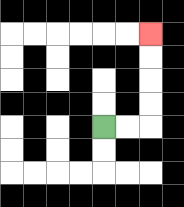{'start': '[4, 5]', 'end': '[6, 1]', 'path_directions': 'R,R,U,U,U,U', 'path_coordinates': '[[4, 5], [5, 5], [6, 5], [6, 4], [6, 3], [6, 2], [6, 1]]'}